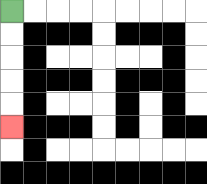{'start': '[0, 0]', 'end': '[0, 5]', 'path_directions': 'D,D,D,D,D', 'path_coordinates': '[[0, 0], [0, 1], [0, 2], [0, 3], [0, 4], [0, 5]]'}